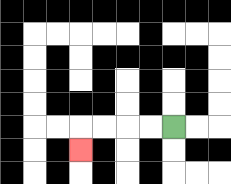{'start': '[7, 5]', 'end': '[3, 6]', 'path_directions': 'L,L,L,L,D', 'path_coordinates': '[[7, 5], [6, 5], [5, 5], [4, 5], [3, 5], [3, 6]]'}